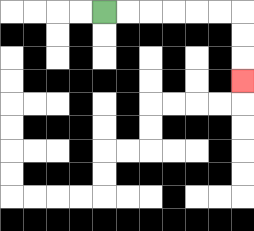{'start': '[4, 0]', 'end': '[10, 3]', 'path_directions': 'R,R,R,R,R,R,D,D,D', 'path_coordinates': '[[4, 0], [5, 0], [6, 0], [7, 0], [8, 0], [9, 0], [10, 0], [10, 1], [10, 2], [10, 3]]'}